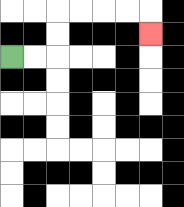{'start': '[0, 2]', 'end': '[6, 1]', 'path_directions': 'R,R,U,U,R,R,R,R,D', 'path_coordinates': '[[0, 2], [1, 2], [2, 2], [2, 1], [2, 0], [3, 0], [4, 0], [5, 0], [6, 0], [6, 1]]'}